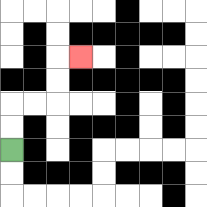{'start': '[0, 6]', 'end': '[3, 2]', 'path_directions': 'U,U,R,R,U,U,R', 'path_coordinates': '[[0, 6], [0, 5], [0, 4], [1, 4], [2, 4], [2, 3], [2, 2], [3, 2]]'}